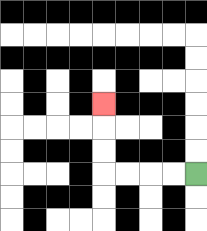{'start': '[8, 7]', 'end': '[4, 4]', 'path_directions': 'L,L,L,L,U,U,U', 'path_coordinates': '[[8, 7], [7, 7], [6, 7], [5, 7], [4, 7], [4, 6], [4, 5], [4, 4]]'}